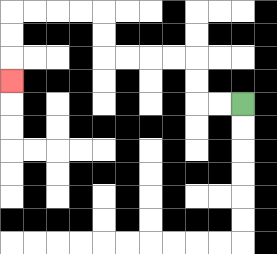{'start': '[10, 4]', 'end': '[0, 3]', 'path_directions': 'L,L,U,U,L,L,L,L,U,U,L,L,L,L,D,D,D', 'path_coordinates': '[[10, 4], [9, 4], [8, 4], [8, 3], [8, 2], [7, 2], [6, 2], [5, 2], [4, 2], [4, 1], [4, 0], [3, 0], [2, 0], [1, 0], [0, 0], [0, 1], [0, 2], [0, 3]]'}